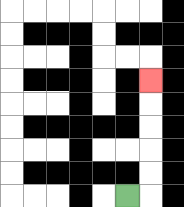{'start': '[5, 8]', 'end': '[6, 3]', 'path_directions': 'R,U,U,U,U,U', 'path_coordinates': '[[5, 8], [6, 8], [6, 7], [6, 6], [6, 5], [6, 4], [6, 3]]'}